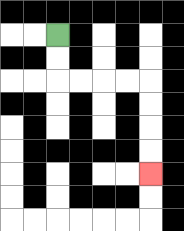{'start': '[2, 1]', 'end': '[6, 7]', 'path_directions': 'D,D,R,R,R,R,D,D,D,D', 'path_coordinates': '[[2, 1], [2, 2], [2, 3], [3, 3], [4, 3], [5, 3], [6, 3], [6, 4], [6, 5], [6, 6], [6, 7]]'}